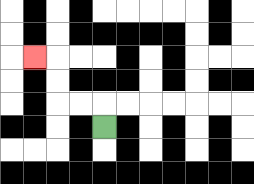{'start': '[4, 5]', 'end': '[1, 2]', 'path_directions': 'U,L,L,U,U,L', 'path_coordinates': '[[4, 5], [4, 4], [3, 4], [2, 4], [2, 3], [2, 2], [1, 2]]'}